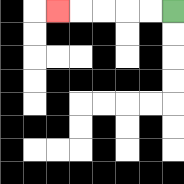{'start': '[7, 0]', 'end': '[2, 0]', 'path_directions': 'L,L,L,L,L', 'path_coordinates': '[[7, 0], [6, 0], [5, 0], [4, 0], [3, 0], [2, 0]]'}